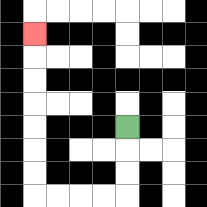{'start': '[5, 5]', 'end': '[1, 1]', 'path_directions': 'D,D,D,L,L,L,L,U,U,U,U,U,U,U', 'path_coordinates': '[[5, 5], [5, 6], [5, 7], [5, 8], [4, 8], [3, 8], [2, 8], [1, 8], [1, 7], [1, 6], [1, 5], [1, 4], [1, 3], [1, 2], [1, 1]]'}